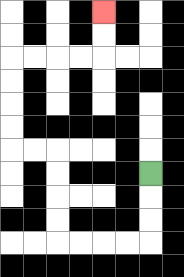{'start': '[6, 7]', 'end': '[4, 0]', 'path_directions': 'D,D,D,L,L,L,L,U,U,U,U,L,L,U,U,U,U,R,R,R,R,U,U', 'path_coordinates': '[[6, 7], [6, 8], [6, 9], [6, 10], [5, 10], [4, 10], [3, 10], [2, 10], [2, 9], [2, 8], [2, 7], [2, 6], [1, 6], [0, 6], [0, 5], [0, 4], [0, 3], [0, 2], [1, 2], [2, 2], [3, 2], [4, 2], [4, 1], [4, 0]]'}